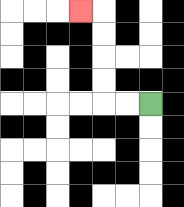{'start': '[6, 4]', 'end': '[3, 0]', 'path_directions': 'L,L,U,U,U,U,L', 'path_coordinates': '[[6, 4], [5, 4], [4, 4], [4, 3], [4, 2], [4, 1], [4, 0], [3, 0]]'}